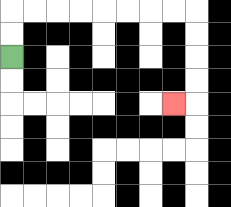{'start': '[0, 2]', 'end': '[7, 4]', 'path_directions': 'U,U,R,R,R,R,R,R,R,R,D,D,D,D,L', 'path_coordinates': '[[0, 2], [0, 1], [0, 0], [1, 0], [2, 0], [3, 0], [4, 0], [5, 0], [6, 0], [7, 0], [8, 0], [8, 1], [8, 2], [8, 3], [8, 4], [7, 4]]'}